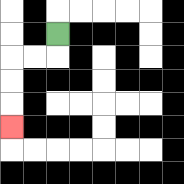{'start': '[2, 1]', 'end': '[0, 5]', 'path_directions': 'D,L,L,D,D,D', 'path_coordinates': '[[2, 1], [2, 2], [1, 2], [0, 2], [0, 3], [0, 4], [0, 5]]'}